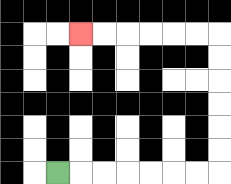{'start': '[2, 7]', 'end': '[3, 1]', 'path_directions': 'R,R,R,R,R,R,R,U,U,U,U,U,U,L,L,L,L,L,L', 'path_coordinates': '[[2, 7], [3, 7], [4, 7], [5, 7], [6, 7], [7, 7], [8, 7], [9, 7], [9, 6], [9, 5], [9, 4], [9, 3], [9, 2], [9, 1], [8, 1], [7, 1], [6, 1], [5, 1], [4, 1], [3, 1]]'}